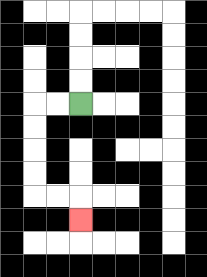{'start': '[3, 4]', 'end': '[3, 9]', 'path_directions': 'L,L,D,D,D,D,R,R,D', 'path_coordinates': '[[3, 4], [2, 4], [1, 4], [1, 5], [1, 6], [1, 7], [1, 8], [2, 8], [3, 8], [3, 9]]'}